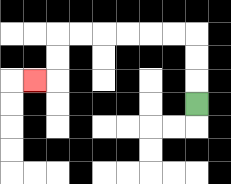{'start': '[8, 4]', 'end': '[1, 3]', 'path_directions': 'U,U,U,L,L,L,L,L,L,D,D,L', 'path_coordinates': '[[8, 4], [8, 3], [8, 2], [8, 1], [7, 1], [6, 1], [5, 1], [4, 1], [3, 1], [2, 1], [2, 2], [2, 3], [1, 3]]'}